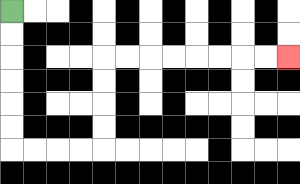{'start': '[0, 0]', 'end': '[12, 2]', 'path_directions': 'D,D,D,D,D,D,R,R,R,R,U,U,U,U,R,R,R,R,R,R,R,R', 'path_coordinates': '[[0, 0], [0, 1], [0, 2], [0, 3], [0, 4], [0, 5], [0, 6], [1, 6], [2, 6], [3, 6], [4, 6], [4, 5], [4, 4], [4, 3], [4, 2], [5, 2], [6, 2], [7, 2], [8, 2], [9, 2], [10, 2], [11, 2], [12, 2]]'}